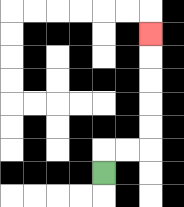{'start': '[4, 7]', 'end': '[6, 1]', 'path_directions': 'U,R,R,U,U,U,U,U', 'path_coordinates': '[[4, 7], [4, 6], [5, 6], [6, 6], [6, 5], [6, 4], [6, 3], [6, 2], [6, 1]]'}